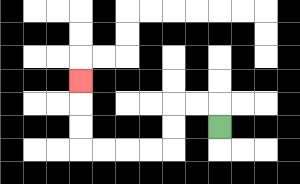{'start': '[9, 5]', 'end': '[3, 3]', 'path_directions': 'U,L,L,D,D,L,L,L,L,U,U,U', 'path_coordinates': '[[9, 5], [9, 4], [8, 4], [7, 4], [7, 5], [7, 6], [6, 6], [5, 6], [4, 6], [3, 6], [3, 5], [3, 4], [3, 3]]'}